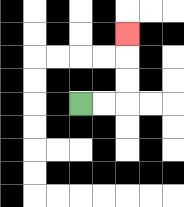{'start': '[3, 4]', 'end': '[5, 1]', 'path_directions': 'R,R,U,U,U', 'path_coordinates': '[[3, 4], [4, 4], [5, 4], [5, 3], [5, 2], [5, 1]]'}